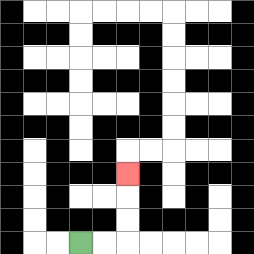{'start': '[3, 10]', 'end': '[5, 7]', 'path_directions': 'R,R,U,U,U', 'path_coordinates': '[[3, 10], [4, 10], [5, 10], [5, 9], [5, 8], [5, 7]]'}